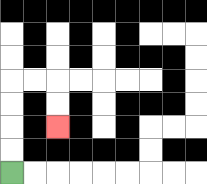{'start': '[0, 7]', 'end': '[2, 5]', 'path_directions': 'U,U,U,U,R,R,D,D', 'path_coordinates': '[[0, 7], [0, 6], [0, 5], [0, 4], [0, 3], [1, 3], [2, 3], [2, 4], [2, 5]]'}